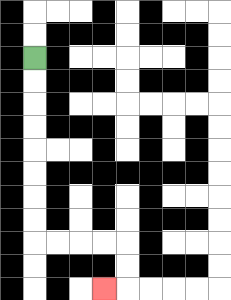{'start': '[1, 2]', 'end': '[4, 12]', 'path_directions': 'D,D,D,D,D,D,D,D,R,R,R,R,D,D,L', 'path_coordinates': '[[1, 2], [1, 3], [1, 4], [1, 5], [1, 6], [1, 7], [1, 8], [1, 9], [1, 10], [2, 10], [3, 10], [4, 10], [5, 10], [5, 11], [5, 12], [4, 12]]'}